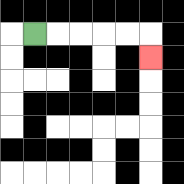{'start': '[1, 1]', 'end': '[6, 2]', 'path_directions': 'R,R,R,R,R,D', 'path_coordinates': '[[1, 1], [2, 1], [3, 1], [4, 1], [5, 1], [6, 1], [6, 2]]'}